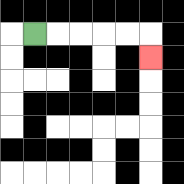{'start': '[1, 1]', 'end': '[6, 2]', 'path_directions': 'R,R,R,R,R,D', 'path_coordinates': '[[1, 1], [2, 1], [3, 1], [4, 1], [5, 1], [6, 1], [6, 2]]'}